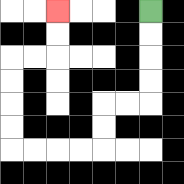{'start': '[6, 0]', 'end': '[2, 0]', 'path_directions': 'D,D,D,D,L,L,D,D,L,L,L,L,U,U,U,U,R,R,U,U', 'path_coordinates': '[[6, 0], [6, 1], [6, 2], [6, 3], [6, 4], [5, 4], [4, 4], [4, 5], [4, 6], [3, 6], [2, 6], [1, 6], [0, 6], [0, 5], [0, 4], [0, 3], [0, 2], [1, 2], [2, 2], [2, 1], [2, 0]]'}